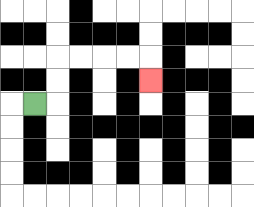{'start': '[1, 4]', 'end': '[6, 3]', 'path_directions': 'R,U,U,R,R,R,R,D', 'path_coordinates': '[[1, 4], [2, 4], [2, 3], [2, 2], [3, 2], [4, 2], [5, 2], [6, 2], [6, 3]]'}